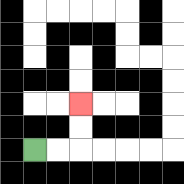{'start': '[1, 6]', 'end': '[3, 4]', 'path_directions': 'R,R,U,U', 'path_coordinates': '[[1, 6], [2, 6], [3, 6], [3, 5], [3, 4]]'}